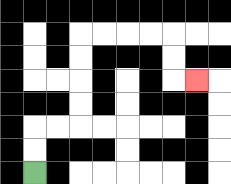{'start': '[1, 7]', 'end': '[8, 3]', 'path_directions': 'U,U,R,R,U,U,U,U,R,R,R,R,D,D,R', 'path_coordinates': '[[1, 7], [1, 6], [1, 5], [2, 5], [3, 5], [3, 4], [3, 3], [3, 2], [3, 1], [4, 1], [5, 1], [6, 1], [7, 1], [7, 2], [7, 3], [8, 3]]'}